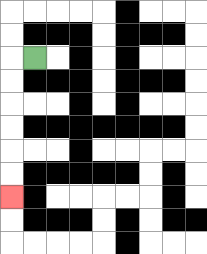{'start': '[1, 2]', 'end': '[0, 8]', 'path_directions': 'L,D,D,D,D,D,D', 'path_coordinates': '[[1, 2], [0, 2], [0, 3], [0, 4], [0, 5], [0, 6], [0, 7], [0, 8]]'}